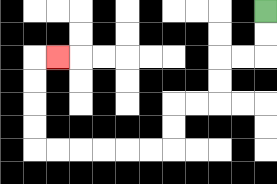{'start': '[11, 0]', 'end': '[2, 2]', 'path_directions': 'D,D,L,L,D,D,L,L,D,D,L,L,L,L,L,L,U,U,U,U,R', 'path_coordinates': '[[11, 0], [11, 1], [11, 2], [10, 2], [9, 2], [9, 3], [9, 4], [8, 4], [7, 4], [7, 5], [7, 6], [6, 6], [5, 6], [4, 6], [3, 6], [2, 6], [1, 6], [1, 5], [1, 4], [1, 3], [1, 2], [2, 2]]'}